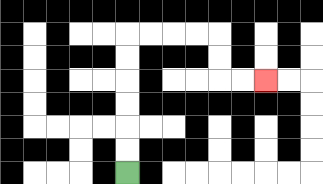{'start': '[5, 7]', 'end': '[11, 3]', 'path_directions': 'U,U,U,U,U,U,R,R,R,R,D,D,R,R', 'path_coordinates': '[[5, 7], [5, 6], [5, 5], [5, 4], [5, 3], [5, 2], [5, 1], [6, 1], [7, 1], [8, 1], [9, 1], [9, 2], [9, 3], [10, 3], [11, 3]]'}